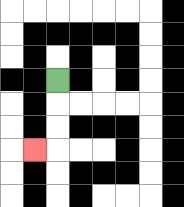{'start': '[2, 3]', 'end': '[1, 6]', 'path_directions': 'D,D,D,L', 'path_coordinates': '[[2, 3], [2, 4], [2, 5], [2, 6], [1, 6]]'}